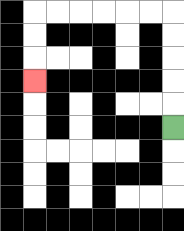{'start': '[7, 5]', 'end': '[1, 3]', 'path_directions': 'U,U,U,U,U,L,L,L,L,L,L,D,D,D', 'path_coordinates': '[[7, 5], [7, 4], [7, 3], [7, 2], [7, 1], [7, 0], [6, 0], [5, 0], [4, 0], [3, 0], [2, 0], [1, 0], [1, 1], [1, 2], [1, 3]]'}